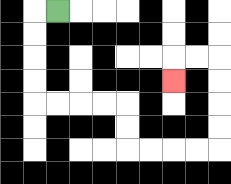{'start': '[2, 0]', 'end': '[7, 3]', 'path_directions': 'L,D,D,D,D,R,R,R,R,D,D,R,R,R,R,U,U,U,U,L,L,D', 'path_coordinates': '[[2, 0], [1, 0], [1, 1], [1, 2], [1, 3], [1, 4], [2, 4], [3, 4], [4, 4], [5, 4], [5, 5], [5, 6], [6, 6], [7, 6], [8, 6], [9, 6], [9, 5], [9, 4], [9, 3], [9, 2], [8, 2], [7, 2], [7, 3]]'}